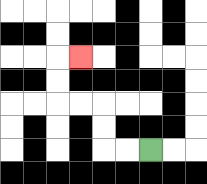{'start': '[6, 6]', 'end': '[3, 2]', 'path_directions': 'L,L,U,U,L,L,U,U,R', 'path_coordinates': '[[6, 6], [5, 6], [4, 6], [4, 5], [4, 4], [3, 4], [2, 4], [2, 3], [2, 2], [3, 2]]'}